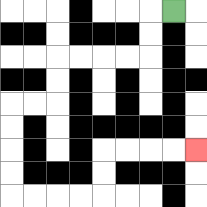{'start': '[7, 0]', 'end': '[8, 6]', 'path_directions': 'L,D,D,L,L,L,L,D,D,L,L,D,D,D,D,R,R,R,R,U,U,R,R,R,R', 'path_coordinates': '[[7, 0], [6, 0], [6, 1], [6, 2], [5, 2], [4, 2], [3, 2], [2, 2], [2, 3], [2, 4], [1, 4], [0, 4], [0, 5], [0, 6], [0, 7], [0, 8], [1, 8], [2, 8], [3, 8], [4, 8], [4, 7], [4, 6], [5, 6], [6, 6], [7, 6], [8, 6]]'}